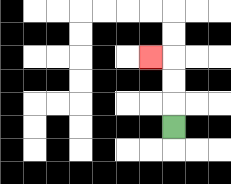{'start': '[7, 5]', 'end': '[6, 2]', 'path_directions': 'U,U,U,L', 'path_coordinates': '[[7, 5], [7, 4], [7, 3], [7, 2], [6, 2]]'}